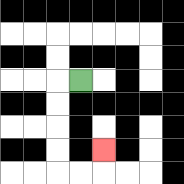{'start': '[3, 3]', 'end': '[4, 6]', 'path_directions': 'L,D,D,D,D,R,R,U', 'path_coordinates': '[[3, 3], [2, 3], [2, 4], [2, 5], [2, 6], [2, 7], [3, 7], [4, 7], [4, 6]]'}